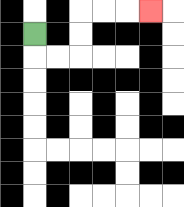{'start': '[1, 1]', 'end': '[6, 0]', 'path_directions': 'D,R,R,U,U,R,R,R', 'path_coordinates': '[[1, 1], [1, 2], [2, 2], [3, 2], [3, 1], [3, 0], [4, 0], [5, 0], [6, 0]]'}